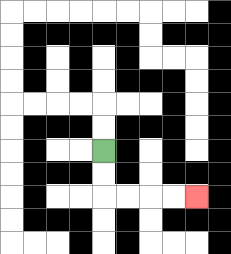{'start': '[4, 6]', 'end': '[8, 8]', 'path_directions': 'D,D,R,R,R,R', 'path_coordinates': '[[4, 6], [4, 7], [4, 8], [5, 8], [6, 8], [7, 8], [8, 8]]'}